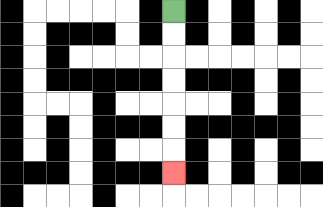{'start': '[7, 0]', 'end': '[7, 7]', 'path_directions': 'D,D,D,D,D,D,D', 'path_coordinates': '[[7, 0], [7, 1], [7, 2], [7, 3], [7, 4], [7, 5], [7, 6], [7, 7]]'}